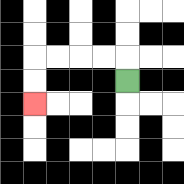{'start': '[5, 3]', 'end': '[1, 4]', 'path_directions': 'U,L,L,L,L,D,D', 'path_coordinates': '[[5, 3], [5, 2], [4, 2], [3, 2], [2, 2], [1, 2], [1, 3], [1, 4]]'}